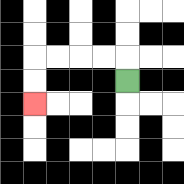{'start': '[5, 3]', 'end': '[1, 4]', 'path_directions': 'U,L,L,L,L,D,D', 'path_coordinates': '[[5, 3], [5, 2], [4, 2], [3, 2], [2, 2], [1, 2], [1, 3], [1, 4]]'}